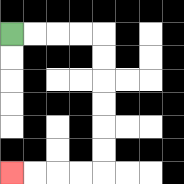{'start': '[0, 1]', 'end': '[0, 7]', 'path_directions': 'R,R,R,R,D,D,D,D,D,D,L,L,L,L', 'path_coordinates': '[[0, 1], [1, 1], [2, 1], [3, 1], [4, 1], [4, 2], [4, 3], [4, 4], [4, 5], [4, 6], [4, 7], [3, 7], [2, 7], [1, 7], [0, 7]]'}